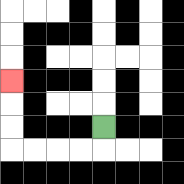{'start': '[4, 5]', 'end': '[0, 3]', 'path_directions': 'D,L,L,L,L,U,U,U', 'path_coordinates': '[[4, 5], [4, 6], [3, 6], [2, 6], [1, 6], [0, 6], [0, 5], [0, 4], [0, 3]]'}